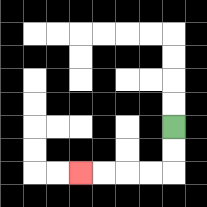{'start': '[7, 5]', 'end': '[3, 7]', 'path_directions': 'D,D,L,L,L,L', 'path_coordinates': '[[7, 5], [7, 6], [7, 7], [6, 7], [5, 7], [4, 7], [3, 7]]'}